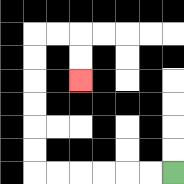{'start': '[7, 7]', 'end': '[3, 3]', 'path_directions': 'L,L,L,L,L,L,U,U,U,U,U,U,R,R,D,D', 'path_coordinates': '[[7, 7], [6, 7], [5, 7], [4, 7], [3, 7], [2, 7], [1, 7], [1, 6], [1, 5], [1, 4], [1, 3], [1, 2], [1, 1], [2, 1], [3, 1], [3, 2], [3, 3]]'}